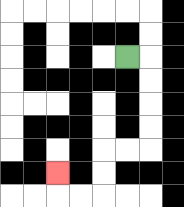{'start': '[5, 2]', 'end': '[2, 7]', 'path_directions': 'R,D,D,D,D,L,L,D,D,L,L,U', 'path_coordinates': '[[5, 2], [6, 2], [6, 3], [6, 4], [6, 5], [6, 6], [5, 6], [4, 6], [4, 7], [4, 8], [3, 8], [2, 8], [2, 7]]'}